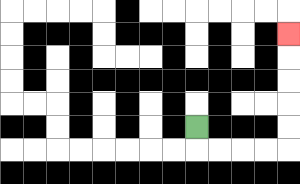{'start': '[8, 5]', 'end': '[12, 1]', 'path_directions': 'D,R,R,R,R,U,U,U,U,U', 'path_coordinates': '[[8, 5], [8, 6], [9, 6], [10, 6], [11, 6], [12, 6], [12, 5], [12, 4], [12, 3], [12, 2], [12, 1]]'}